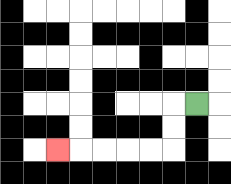{'start': '[8, 4]', 'end': '[2, 6]', 'path_directions': 'L,D,D,L,L,L,L,L', 'path_coordinates': '[[8, 4], [7, 4], [7, 5], [7, 6], [6, 6], [5, 6], [4, 6], [3, 6], [2, 6]]'}